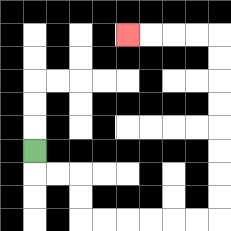{'start': '[1, 6]', 'end': '[5, 1]', 'path_directions': 'D,R,R,D,D,R,R,R,R,R,R,U,U,U,U,U,U,U,U,L,L,L,L', 'path_coordinates': '[[1, 6], [1, 7], [2, 7], [3, 7], [3, 8], [3, 9], [4, 9], [5, 9], [6, 9], [7, 9], [8, 9], [9, 9], [9, 8], [9, 7], [9, 6], [9, 5], [9, 4], [9, 3], [9, 2], [9, 1], [8, 1], [7, 1], [6, 1], [5, 1]]'}